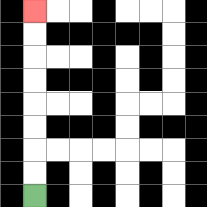{'start': '[1, 8]', 'end': '[1, 0]', 'path_directions': 'U,U,U,U,U,U,U,U', 'path_coordinates': '[[1, 8], [1, 7], [1, 6], [1, 5], [1, 4], [1, 3], [1, 2], [1, 1], [1, 0]]'}